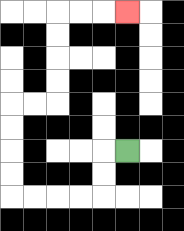{'start': '[5, 6]', 'end': '[5, 0]', 'path_directions': 'L,D,D,L,L,L,L,U,U,U,U,R,R,U,U,U,U,R,R,R', 'path_coordinates': '[[5, 6], [4, 6], [4, 7], [4, 8], [3, 8], [2, 8], [1, 8], [0, 8], [0, 7], [0, 6], [0, 5], [0, 4], [1, 4], [2, 4], [2, 3], [2, 2], [2, 1], [2, 0], [3, 0], [4, 0], [5, 0]]'}